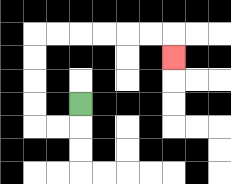{'start': '[3, 4]', 'end': '[7, 2]', 'path_directions': 'D,L,L,U,U,U,U,R,R,R,R,R,R,D', 'path_coordinates': '[[3, 4], [3, 5], [2, 5], [1, 5], [1, 4], [1, 3], [1, 2], [1, 1], [2, 1], [3, 1], [4, 1], [5, 1], [6, 1], [7, 1], [7, 2]]'}